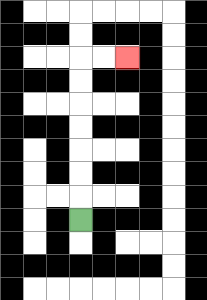{'start': '[3, 9]', 'end': '[5, 2]', 'path_directions': 'U,U,U,U,U,U,U,R,R', 'path_coordinates': '[[3, 9], [3, 8], [3, 7], [3, 6], [3, 5], [3, 4], [3, 3], [3, 2], [4, 2], [5, 2]]'}